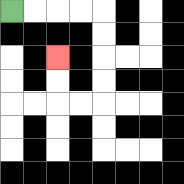{'start': '[0, 0]', 'end': '[2, 2]', 'path_directions': 'R,R,R,R,D,D,D,D,L,L,U,U', 'path_coordinates': '[[0, 0], [1, 0], [2, 0], [3, 0], [4, 0], [4, 1], [4, 2], [4, 3], [4, 4], [3, 4], [2, 4], [2, 3], [2, 2]]'}